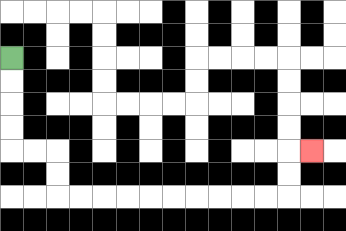{'start': '[0, 2]', 'end': '[13, 6]', 'path_directions': 'D,D,D,D,R,R,D,D,R,R,R,R,R,R,R,R,R,R,U,U,R', 'path_coordinates': '[[0, 2], [0, 3], [0, 4], [0, 5], [0, 6], [1, 6], [2, 6], [2, 7], [2, 8], [3, 8], [4, 8], [5, 8], [6, 8], [7, 8], [8, 8], [9, 8], [10, 8], [11, 8], [12, 8], [12, 7], [12, 6], [13, 6]]'}